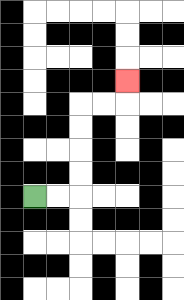{'start': '[1, 8]', 'end': '[5, 3]', 'path_directions': 'R,R,U,U,U,U,R,R,U', 'path_coordinates': '[[1, 8], [2, 8], [3, 8], [3, 7], [3, 6], [3, 5], [3, 4], [4, 4], [5, 4], [5, 3]]'}